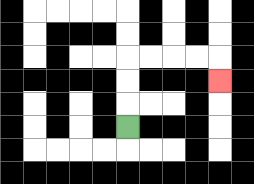{'start': '[5, 5]', 'end': '[9, 3]', 'path_directions': 'U,U,U,R,R,R,R,D', 'path_coordinates': '[[5, 5], [5, 4], [5, 3], [5, 2], [6, 2], [7, 2], [8, 2], [9, 2], [9, 3]]'}